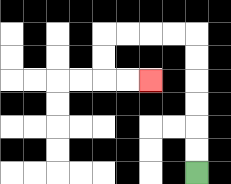{'start': '[8, 7]', 'end': '[6, 3]', 'path_directions': 'U,U,U,U,U,U,L,L,L,L,D,D,R,R', 'path_coordinates': '[[8, 7], [8, 6], [8, 5], [8, 4], [8, 3], [8, 2], [8, 1], [7, 1], [6, 1], [5, 1], [4, 1], [4, 2], [4, 3], [5, 3], [6, 3]]'}